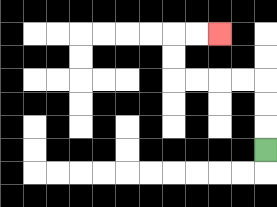{'start': '[11, 6]', 'end': '[9, 1]', 'path_directions': 'U,U,U,L,L,L,L,U,U,R,R', 'path_coordinates': '[[11, 6], [11, 5], [11, 4], [11, 3], [10, 3], [9, 3], [8, 3], [7, 3], [7, 2], [7, 1], [8, 1], [9, 1]]'}